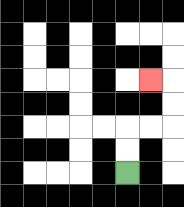{'start': '[5, 7]', 'end': '[6, 3]', 'path_directions': 'U,U,R,R,U,U,L', 'path_coordinates': '[[5, 7], [5, 6], [5, 5], [6, 5], [7, 5], [7, 4], [7, 3], [6, 3]]'}